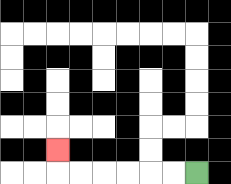{'start': '[8, 7]', 'end': '[2, 6]', 'path_directions': 'L,L,L,L,L,L,U', 'path_coordinates': '[[8, 7], [7, 7], [6, 7], [5, 7], [4, 7], [3, 7], [2, 7], [2, 6]]'}